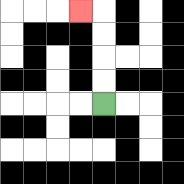{'start': '[4, 4]', 'end': '[3, 0]', 'path_directions': 'U,U,U,U,L', 'path_coordinates': '[[4, 4], [4, 3], [4, 2], [4, 1], [4, 0], [3, 0]]'}